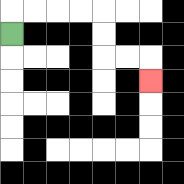{'start': '[0, 1]', 'end': '[6, 3]', 'path_directions': 'U,R,R,R,R,D,D,R,R,D', 'path_coordinates': '[[0, 1], [0, 0], [1, 0], [2, 0], [3, 0], [4, 0], [4, 1], [4, 2], [5, 2], [6, 2], [6, 3]]'}